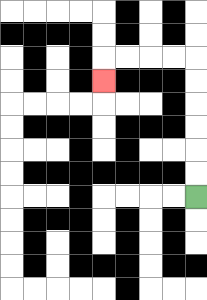{'start': '[8, 8]', 'end': '[4, 3]', 'path_directions': 'U,U,U,U,U,U,L,L,L,L,D', 'path_coordinates': '[[8, 8], [8, 7], [8, 6], [8, 5], [8, 4], [8, 3], [8, 2], [7, 2], [6, 2], [5, 2], [4, 2], [4, 3]]'}